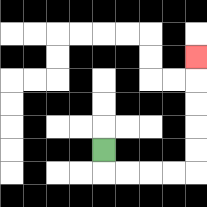{'start': '[4, 6]', 'end': '[8, 2]', 'path_directions': 'D,R,R,R,R,U,U,U,U,U', 'path_coordinates': '[[4, 6], [4, 7], [5, 7], [6, 7], [7, 7], [8, 7], [8, 6], [8, 5], [8, 4], [8, 3], [8, 2]]'}